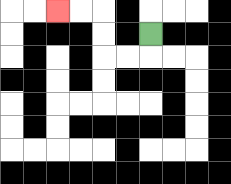{'start': '[6, 1]', 'end': '[2, 0]', 'path_directions': 'D,L,L,U,U,L,L', 'path_coordinates': '[[6, 1], [6, 2], [5, 2], [4, 2], [4, 1], [4, 0], [3, 0], [2, 0]]'}